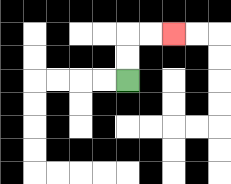{'start': '[5, 3]', 'end': '[7, 1]', 'path_directions': 'U,U,R,R', 'path_coordinates': '[[5, 3], [5, 2], [5, 1], [6, 1], [7, 1]]'}